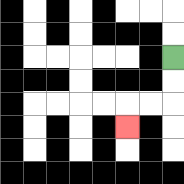{'start': '[7, 2]', 'end': '[5, 5]', 'path_directions': 'D,D,L,L,D', 'path_coordinates': '[[7, 2], [7, 3], [7, 4], [6, 4], [5, 4], [5, 5]]'}